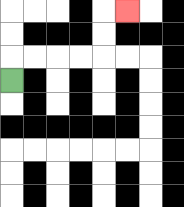{'start': '[0, 3]', 'end': '[5, 0]', 'path_directions': 'U,R,R,R,R,U,U,R', 'path_coordinates': '[[0, 3], [0, 2], [1, 2], [2, 2], [3, 2], [4, 2], [4, 1], [4, 0], [5, 0]]'}